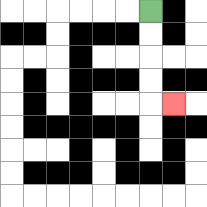{'start': '[6, 0]', 'end': '[7, 4]', 'path_directions': 'D,D,D,D,R', 'path_coordinates': '[[6, 0], [6, 1], [6, 2], [6, 3], [6, 4], [7, 4]]'}